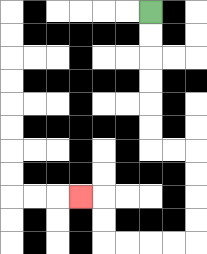{'start': '[6, 0]', 'end': '[3, 8]', 'path_directions': 'D,D,D,D,D,D,R,R,D,D,D,D,L,L,L,L,U,U,L', 'path_coordinates': '[[6, 0], [6, 1], [6, 2], [6, 3], [6, 4], [6, 5], [6, 6], [7, 6], [8, 6], [8, 7], [8, 8], [8, 9], [8, 10], [7, 10], [6, 10], [5, 10], [4, 10], [4, 9], [4, 8], [3, 8]]'}